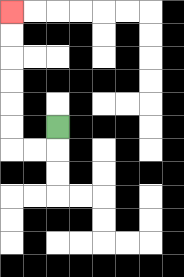{'start': '[2, 5]', 'end': '[0, 0]', 'path_directions': 'D,L,L,U,U,U,U,U,U', 'path_coordinates': '[[2, 5], [2, 6], [1, 6], [0, 6], [0, 5], [0, 4], [0, 3], [0, 2], [0, 1], [0, 0]]'}